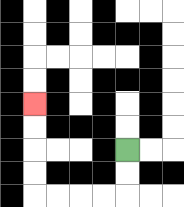{'start': '[5, 6]', 'end': '[1, 4]', 'path_directions': 'D,D,L,L,L,L,U,U,U,U', 'path_coordinates': '[[5, 6], [5, 7], [5, 8], [4, 8], [3, 8], [2, 8], [1, 8], [1, 7], [1, 6], [1, 5], [1, 4]]'}